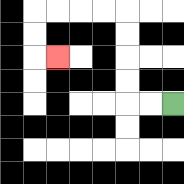{'start': '[7, 4]', 'end': '[2, 2]', 'path_directions': 'L,L,U,U,U,U,L,L,L,L,D,D,R', 'path_coordinates': '[[7, 4], [6, 4], [5, 4], [5, 3], [5, 2], [5, 1], [5, 0], [4, 0], [3, 0], [2, 0], [1, 0], [1, 1], [1, 2], [2, 2]]'}